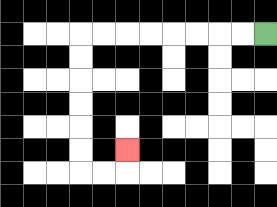{'start': '[11, 1]', 'end': '[5, 6]', 'path_directions': 'L,L,L,L,L,L,L,L,D,D,D,D,D,D,R,R,U', 'path_coordinates': '[[11, 1], [10, 1], [9, 1], [8, 1], [7, 1], [6, 1], [5, 1], [4, 1], [3, 1], [3, 2], [3, 3], [3, 4], [3, 5], [3, 6], [3, 7], [4, 7], [5, 7], [5, 6]]'}